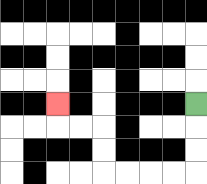{'start': '[8, 4]', 'end': '[2, 4]', 'path_directions': 'D,D,D,L,L,L,L,U,U,L,L,U', 'path_coordinates': '[[8, 4], [8, 5], [8, 6], [8, 7], [7, 7], [6, 7], [5, 7], [4, 7], [4, 6], [4, 5], [3, 5], [2, 5], [2, 4]]'}